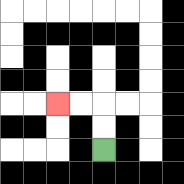{'start': '[4, 6]', 'end': '[2, 4]', 'path_directions': 'U,U,L,L', 'path_coordinates': '[[4, 6], [4, 5], [4, 4], [3, 4], [2, 4]]'}